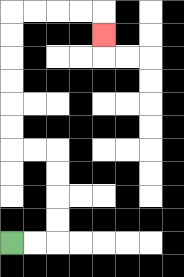{'start': '[0, 10]', 'end': '[4, 1]', 'path_directions': 'R,R,U,U,U,U,L,L,U,U,U,U,U,U,R,R,R,R,D', 'path_coordinates': '[[0, 10], [1, 10], [2, 10], [2, 9], [2, 8], [2, 7], [2, 6], [1, 6], [0, 6], [0, 5], [0, 4], [0, 3], [0, 2], [0, 1], [0, 0], [1, 0], [2, 0], [3, 0], [4, 0], [4, 1]]'}